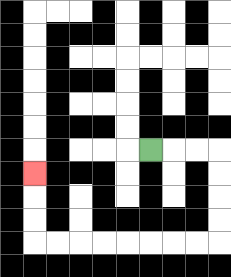{'start': '[6, 6]', 'end': '[1, 7]', 'path_directions': 'R,R,R,D,D,D,D,L,L,L,L,L,L,L,L,U,U,U', 'path_coordinates': '[[6, 6], [7, 6], [8, 6], [9, 6], [9, 7], [9, 8], [9, 9], [9, 10], [8, 10], [7, 10], [6, 10], [5, 10], [4, 10], [3, 10], [2, 10], [1, 10], [1, 9], [1, 8], [1, 7]]'}